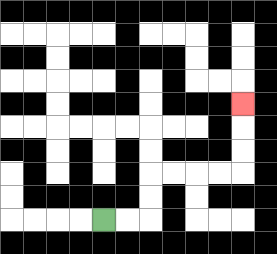{'start': '[4, 9]', 'end': '[10, 4]', 'path_directions': 'R,R,U,U,R,R,R,R,U,U,U', 'path_coordinates': '[[4, 9], [5, 9], [6, 9], [6, 8], [6, 7], [7, 7], [8, 7], [9, 7], [10, 7], [10, 6], [10, 5], [10, 4]]'}